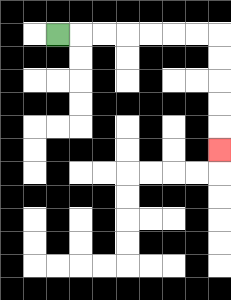{'start': '[2, 1]', 'end': '[9, 6]', 'path_directions': 'R,R,R,R,R,R,R,D,D,D,D,D', 'path_coordinates': '[[2, 1], [3, 1], [4, 1], [5, 1], [6, 1], [7, 1], [8, 1], [9, 1], [9, 2], [9, 3], [9, 4], [9, 5], [9, 6]]'}